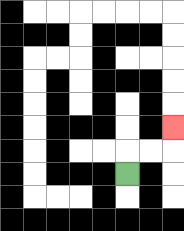{'start': '[5, 7]', 'end': '[7, 5]', 'path_directions': 'U,R,R,U', 'path_coordinates': '[[5, 7], [5, 6], [6, 6], [7, 6], [7, 5]]'}